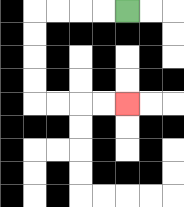{'start': '[5, 0]', 'end': '[5, 4]', 'path_directions': 'L,L,L,L,D,D,D,D,R,R,R,R', 'path_coordinates': '[[5, 0], [4, 0], [3, 0], [2, 0], [1, 0], [1, 1], [1, 2], [1, 3], [1, 4], [2, 4], [3, 4], [4, 4], [5, 4]]'}